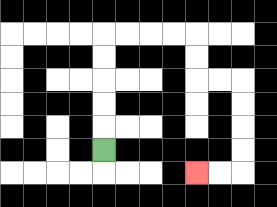{'start': '[4, 6]', 'end': '[8, 7]', 'path_directions': 'U,U,U,U,U,R,R,R,R,D,D,R,R,D,D,D,D,L,L', 'path_coordinates': '[[4, 6], [4, 5], [4, 4], [4, 3], [4, 2], [4, 1], [5, 1], [6, 1], [7, 1], [8, 1], [8, 2], [8, 3], [9, 3], [10, 3], [10, 4], [10, 5], [10, 6], [10, 7], [9, 7], [8, 7]]'}